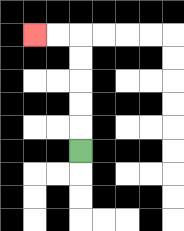{'start': '[3, 6]', 'end': '[1, 1]', 'path_directions': 'U,U,U,U,U,L,L', 'path_coordinates': '[[3, 6], [3, 5], [3, 4], [3, 3], [3, 2], [3, 1], [2, 1], [1, 1]]'}